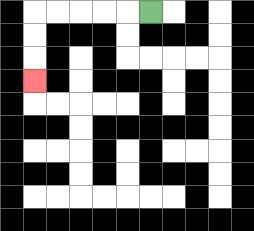{'start': '[6, 0]', 'end': '[1, 3]', 'path_directions': 'L,L,L,L,L,D,D,D', 'path_coordinates': '[[6, 0], [5, 0], [4, 0], [3, 0], [2, 0], [1, 0], [1, 1], [1, 2], [1, 3]]'}